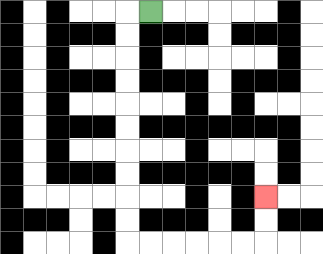{'start': '[6, 0]', 'end': '[11, 8]', 'path_directions': 'L,D,D,D,D,D,D,D,D,D,D,R,R,R,R,R,R,U,U', 'path_coordinates': '[[6, 0], [5, 0], [5, 1], [5, 2], [5, 3], [5, 4], [5, 5], [5, 6], [5, 7], [5, 8], [5, 9], [5, 10], [6, 10], [7, 10], [8, 10], [9, 10], [10, 10], [11, 10], [11, 9], [11, 8]]'}